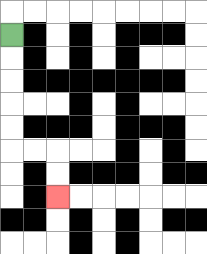{'start': '[0, 1]', 'end': '[2, 8]', 'path_directions': 'D,D,D,D,D,R,R,D,D', 'path_coordinates': '[[0, 1], [0, 2], [0, 3], [0, 4], [0, 5], [0, 6], [1, 6], [2, 6], [2, 7], [2, 8]]'}